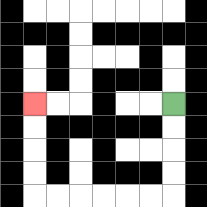{'start': '[7, 4]', 'end': '[1, 4]', 'path_directions': 'D,D,D,D,L,L,L,L,L,L,U,U,U,U', 'path_coordinates': '[[7, 4], [7, 5], [7, 6], [7, 7], [7, 8], [6, 8], [5, 8], [4, 8], [3, 8], [2, 8], [1, 8], [1, 7], [1, 6], [1, 5], [1, 4]]'}